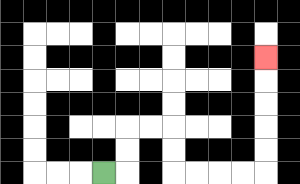{'start': '[4, 7]', 'end': '[11, 2]', 'path_directions': 'R,U,U,R,R,D,D,R,R,R,R,U,U,U,U,U', 'path_coordinates': '[[4, 7], [5, 7], [5, 6], [5, 5], [6, 5], [7, 5], [7, 6], [7, 7], [8, 7], [9, 7], [10, 7], [11, 7], [11, 6], [11, 5], [11, 4], [11, 3], [11, 2]]'}